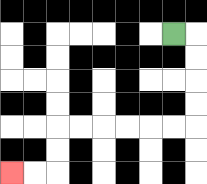{'start': '[7, 1]', 'end': '[0, 7]', 'path_directions': 'R,D,D,D,D,L,L,L,L,L,L,D,D,L,L', 'path_coordinates': '[[7, 1], [8, 1], [8, 2], [8, 3], [8, 4], [8, 5], [7, 5], [6, 5], [5, 5], [4, 5], [3, 5], [2, 5], [2, 6], [2, 7], [1, 7], [0, 7]]'}